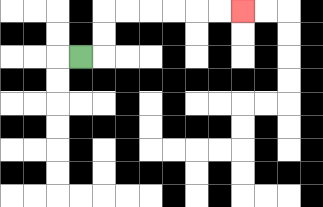{'start': '[3, 2]', 'end': '[10, 0]', 'path_directions': 'R,U,U,R,R,R,R,R,R', 'path_coordinates': '[[3, 2], [4, 2], [4, 1], [4, 0], [5, 0], [6, 0], [7, 0], [8, 0], [9, 0], [10, 0]]'}